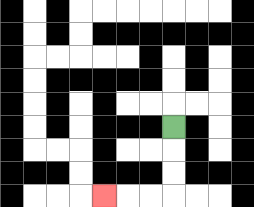{'start': '[7, 5]', 'end': '[4, 8]', 'path_directions': 'D,D,D,L,L,L', 'path_coordinates': '[[7, 5], [7, 6], [7, 7], [7, 8], [6, 8], [5, 8], [4, 8]]'}